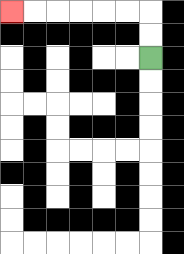{'start': '[6, 2]', 'end': '[0, 0]', 'path_directions': 'U,U,L,L,L,L,L,L', 'path_coordinates': '[[6, 2], [6, 1], [6, 0], [5, 0], [4, 0], [3, 0], [2, 0], [1, 0], [0, 0]]'}